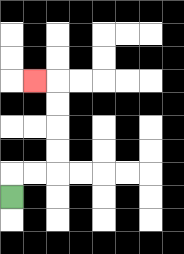{'start': '[0, 8]', 'end': '[1, 3]', 'path_directions': 'U,R,R,U,U,U,U,L', 'path_coordinates': '[[0, 8], [0, 7], [1, 7], [2, 7], [2, 6], [2, 5], [2, 4], [2, 3], [1, 3]]'}